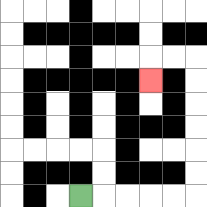{'start': '[3, 8]', 'end': '[6, 3]', 'path_directions': 'R,R,R,R,R,U,U,U,U,U,U,L,L,D', 'path_coordinates': '[[3, 8], [4, 8], [5, 8], [6, 8], [7, 8], [8, 8], [8, 7], [8, 6], [8, 5], [8, 4], [8, 3], [8, 2], [7, 2], [6, 2], [6, 3]]'}